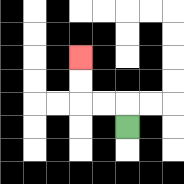{'start': '[5, 5]', 'end': '[3, 2]', 'path_directions': 'U,L,L,U,U', 'path_coordinates': '[[5, 5], [5, 4], [4, 4], [3, 4], [3, 3], [3, 2]]'}